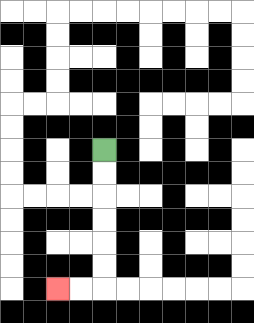{'start': '[4, 6]', 'end': '[2, 12]', 'path_directions': 'D,D,D,D,D,D,L,L', 'path_coordinates': '[[4, 6], [4, 7], [4, 8], [4, 9], [4, 10], [4, 11], [4, 12], [3, 12], [2, 12]]'}